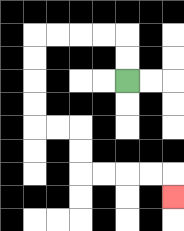{'start': '[5, 3]', 'end': '[7, 8]', 'path_directions': 'U,U,L,L,L,L,D,D,D,D,R,R,D,D,R,R,R,R,D', 'path_coordinates': '[[5, 3], [5, 2], [5, 1], [4, 1], [3, 1], [2, 1], [1, 1], [1, 2], [1, 3], [1, 4], [1, 5], [2, 5], [3, 5], [3, 6], [3, 7], [4, 7], [5, 7], [6, 7], [7, 7], [7, 8]]'}